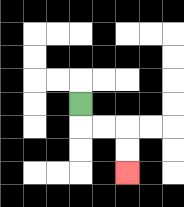{'start': '[3, 4]', 'end': '[5, 7]', 'path_directions': 'D,R,R,D,D', 'path_coordinates': '[[3, 4], [3, 5], [4, 5], [5, 5], [5, 6], [5, 7]]'}